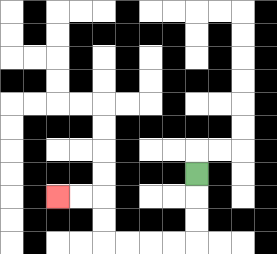{'start': '[8, 7]', 'end': '[2, 8]', 'path_directions': 'D,D,D,L,L,L,L,U,U,L,L', 'path_coordinates': '[[8, 7], [8, 8], [8, 9], [8, 10], [7, 10], [6, 10], [5, 10], [4, 10], [4, 9], [4, 8], [3, 8], [2, 8]]'}